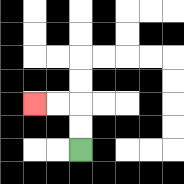{'start': '[3, 6]', 'end': '[1, 4]', 'path_directions': 'U,U,L,L', 'path_coordinates': '[[3, 6], [3, 5], [3, 4], [2, 4], [1, 4]]'}